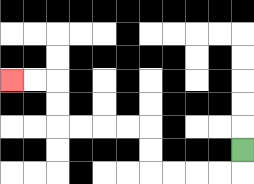{'start': '[10, 6]', 'end': '[0, 3]', 'path_directions': 'D,L,L,L,L,U,U,L,L,L,L,U,U,L,L', 'path_coordinates': '[[10, 6], [10, 7], [9, 7], [8, 7], [7, 7], [6, 7], [6, 6], [6, 5], [5, 5], [4, 5], [3, 5], [2, 5], [2, 4], [2, 3], [1, 3], [0, 3]]'}